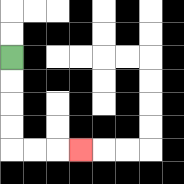{'start': '[0, 2]', 'end': '[3, 6]', 'path_directions': 'D,D,D,D,R,R,R', 'path_coordinates': '[[0, 2], [0, 3], [0, 4], [0, 5], [0, 6], [1, 6], [2, 6], [3, 6]]'}